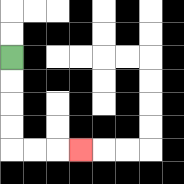{'start': '[0, 2]', 'end': '[3, 6]', 'path_directions': 'D,D,D,D,R,R,R', 'path_coordinates': '[[0, 2], [0, 3], [0, 4], [0, 5], [0, 6], [1, 6], [2, 6], [3, 6]]'}